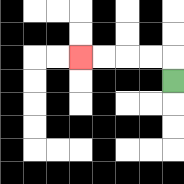{'start': '[7, 3]', 'end': '[3, 2]', 'path_directions': 'U,L,L,L,L', 'path_coordinates': '[[7, 3], [7, 2], [6, 2], [5, 2], [4, 2], [3, 2]]'}